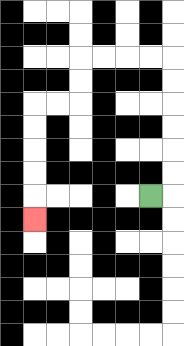{'start': '[6, 8]', 'end': '[1, 9]', 'path_directions': 'R,U,U,U,U,U,U,L,L,L,L,D,D,L,L,D,D,D,D,D', 'path_coordinates': '[[6, 8], [7, 8], [7, 7], [7, 6], [7, 5], [7, 4], [7, 3], [7, 2], [6, 2], [5, 2], [4, 2], [3, 2], [3, 3], [3, 4], [2, 4], [1, 4], [1, 5], [1, 6], [1, 7], [1, 8], [1, 9]]'}